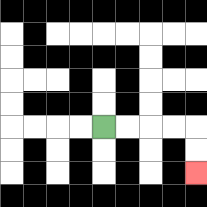{'start': '[4, 5]', 'end': '[8, 7]', 'path_directions': 'R,R,R,R,D,D', 'path_coordinates': '[[4, 5], [5, 5], [6, 5], [7, 5], [8, 5], [8, 6], [8, 7]]'}